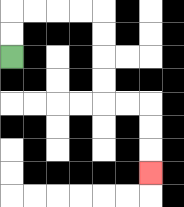{'start': '[0, 2]', 'end': '[6, 7]', 'path_directions': 'U,U,R,R,R,R,D,D,D,D,R,R,D,D,D', 'path_coordinates': '[[0, 2], [0, 1], [0, 0], [1, 0], [2, 0], [3, 0], [4, 0], [4, 1], [4, 2], [4, 3], [4, 4], [5, 4], [6, 4], [6, 5], [6, 6], [6, 7]]'}